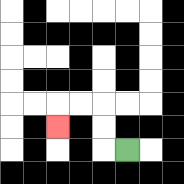{'start': '[5, 6]', 'end': '[2, 5]', 'path_directions': 'L,U,U,L,L,D', 'path_coordinates': '[[5, 6], [4, 6], [4, 5], [4, 4], [3, 4], [2, 4], [2, 5]]'}